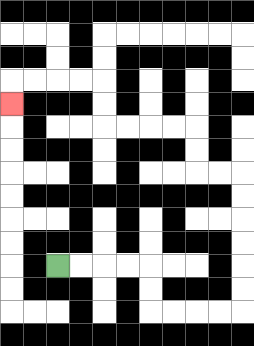{'start': '[2, 11]', 'end': '[0, 4]', 'path_directions': 'R,R,R,R,D,D,R,R,R,R,U,U,U,U,U,U,L,L,U,U,L,L,L,L,U,U,L,L,L,L,D', 'path_coordinates': '[[2, 11], [3, 11], [4, 11], [5, 11], [6, 11], [6, 12], [6, 13], [7, 13], [8, 13], [9, 13], [10, 13], [10, 12], [10, 11], [10, 10], [10, 9], [10, 8], [10, 7], [9, 7], [8, 7], [8, 6], [8, 5], [7, 5], [6, 5], [5, 5], [4, 5], [4, 4], [4, 3], [3, 3], [2, 3], [1, 3], [0, 3], [0, 4]]'}